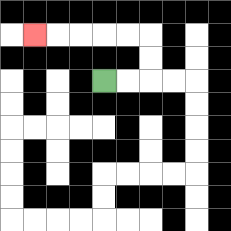{'start': '[4, 3]', 'end': '[1, 1]', 'path_directions': 'R,R,U,U,L,L,L,L,L', 'path_coordinates': '[[4, 3], [5, 3], [6, 3], [6, 2], [6, 1], [5, 1], [4, 1], [3, 1], [2, 1], [1, 1]]'}